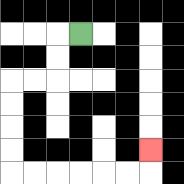{'start': '[3, 1]', 'end': '[6, 6]', 'path_directions': 'L,D,D,L,L,D,D,D,D,R,R,R,R,R,R,U', 'path_coordinates': '[[3, 1], [2, 1], [2, 2], [2, 3], [1, 3], [0, 3], [0, 4], [0, 5], [0, 6], [0, 7], [1, 7], [2, 7], [3, 7], [4, 7], [5, 7], [6, 7], [6, 6]]'}